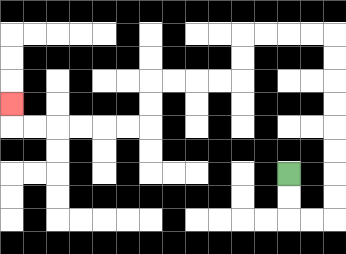{'start': '[12, 7]', 'end': '[0, 4]', 'path_directions': 'D,D,R,R,U,U,U,U,U,U,U,U,L,L,L,L,D,D,L,L,L,L,D,D,L,L,L,L,L,L,U', 'path_coordinates': '[[12, 7], [12, 8], [12, 9], [13, 9], [14, 9], [14, 8], [14, 7], [14, 6], [14, 5], [14, 4], [14, 3], [14, 2], [14, 1], [13, 1], [12, 1], [11, 1], [10, 1], [10, 2], [10, 3], [9, 3], [8, 3], [7, 3], [6, 3], [6, 4], [6, 5], [5, 5], [4, 5], [3, 5], [2, 5], [1, 5], [0, 5], [0, 4]]'}